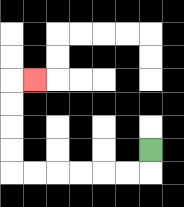{'start': '[6, 6]', 'end': '[1, 3]', 'path_directions': 'D,L,L,L,L,L,L,U,U,U,U,R', 'path_coordinates': '[[6, 6], [6, 7], [5, 7], [4, 7], [3, 7], [2, 7], [1, 7], [0, 7], [0, 6], [0, 5], [0, 4], [0, 3], [1, 3]]'}